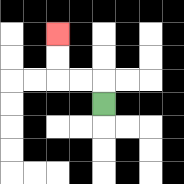{'start': '[4, 4]', 'end': '[2, 1]', 'path_directions': 'U,L,L,U,U', 'path_coordinates': '[[4, 4], [4, 3], [3, 3], [2, 3], [2, 2], [2, 1]]'}